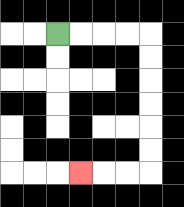{'start': '[2, 1]', 'end': '[3, 7]', 'path_directions': 'R,R,R,R,D,D,D,D,D,D,L,L,L', 'path_coordinates': '[[2, 1], [3, 1], [4, 1], [5, 1], [6, 1], [6, 2], [6, 3], [6, 4], [6, 5], [6, 6], [6, 7], [5, 7], [4, 7], [3, 7]]'}